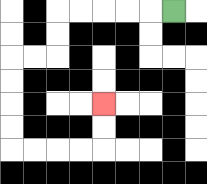{'start': '[7, 0]', 'end': '[4, 4]', 'path_directions': 'L,L,L,L,L,D,D,L,L,D,D,D,D,R,R,R,R,U,U', 'path_coordinates': '[[7, 0], [6, 0], [5, 0], [4, 0], [3, 0], [2, 0], [2, 1], [2, 2], [1, 2], [0, 2], [0, 3], [0, 4], [0, 5], [0, 6], [1, 6], [2, 6], [3, 6], [4, 6], [4, 5], [4, 4]]'}